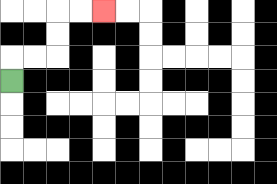{'start': '[0, 3]', 'end': '[4, 0]', 'path_directions': 'U,R,R,U,U,R,R', 'path_coordinates': '[[0, 3], [0, 2], [1, 2], [2, 2], [2, 1], [2, 0], [3, 0], [4, 0]]'}